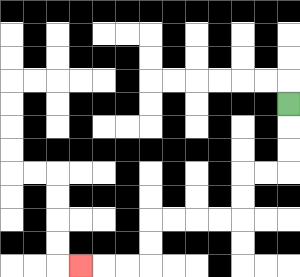{'start': '[12, 4]', 'end': '[3, 11]', 'path_directions': 'D,D,D,L,L,D,D,L,L,L,L,D,D,L,L,L', 'path_coordinates': '[[12, 4], [12, 5], [12, 6], [12, 7], [11, 7], [10, 7], [10, 8], [10, 9], [9, 9], [8, 9], [7, 9], [6, 9], [6, 10], [6, 11], [5, 11], [4, 11], [3, 11]]'}